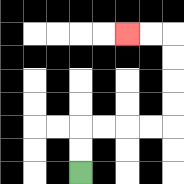{'start': '[3, 7]', 'end': '[5, 1]', 'path_directions': 'U,U,R,R,R,R,U,U,U,U,L,L', 'path_coordinates': '[[3, 7], [3, 6], [3, 5], [4, 5], [5, 5], [6, 5], [7, 5], [7, 4], [7, 3], [7, 2], [7, 1], [6, 1], [5, 1]]'}